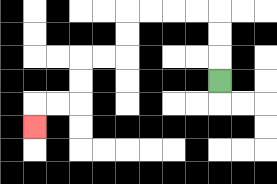{'start': '[9, 3]', 'end': '[1, 5]', 'path_directions': 'U,U,U,L,L,L,L,D,D,L,L,D,D,L,L,D', 'path_coordinates': '[[9, 3], [9, 2], [9, 1], [9, 0], [8, 0], [7, 0], [6, 0], [5, 0], [5, 1], [5, 2], [4, 2], [3, 2], [3, 3], [3, 4], [2, 4], [1, 4], [1, 5]]'}